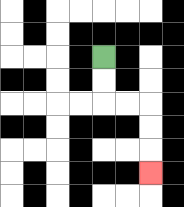{'start': '[4, 2]', 'end': '[6, 7]', 'path_directions': 'D,D,R,R,D,D,D', 'path_coordinates': '[[4, 2], [4, 3], [4, 4], [5, 4], [6, 4], [6, 5], [6, 6], [6, 7]]'}